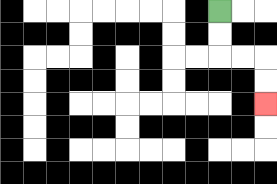{'start': '[9, 0]', 'end': '[11, 4]', 'path_directions': 'D,D,R,R,D,D', 'path_coordinates': '[[9, 0], [9, 1], [9, 2], [10, 2], [11, 2], [11, 3], [11, 4]]'}